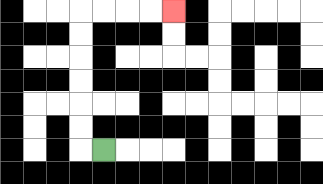{'start': '[4, 6]', 'end': '[7, 0]', 'path_directions': 'L,U,U,U,U,U,U,R,R,R,R', 'path_coordinates': '[[4, 6], [3, 6], [3, 5], [3, 4], [3, 3], [3, 2], [3, 1], [3, 0], [4, 0], [5, 0], [6, 0], [7, 0]]'}